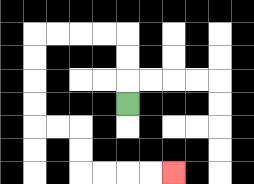{'start': '[5, 4]', 'end': '[7, 7]', 'path_directions': 'U,U,U,L,L,L,L,D,D,D,D,R,R,D,D,R,R,R,R', 'path_coordinates': '[[5, 4], [5, 3], [5, 2], [5, 1], [4, 1], [3, 1], [2, 1], [1, 1], [1, 2], [1, 3], [1, 4], [1, 5], [2, 5], [3, 5], [3, 6], [3, 7], [4, 7], [5, 7], [6, 7], [7, 7]]'}